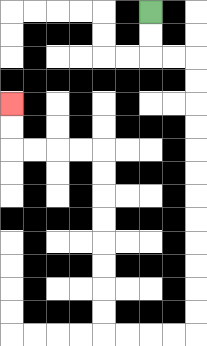{'start': '[6, 0]', 'end': '[0, 4]', 'path_directions': 'D,D,R,R,D,D,D,D,D,D,D,D,D,D,D,D,L,L,L,L,U,U,U,U,U,U,U,U,L,L,L,L,U,U', 'path_coordinates': '[[6, 0], [6, 1], [6, 2], [7, 2], [8, 2], [8, 3], [8, 4], [8, 5], [8, 6], [8, 7], [8, 8], [8, 9], [8, 10], [8, 11], [8, 12], [8, 13], [8, 14], [7, 14], [6, 14], [5, 14], [4, 14], [4, 13], [4, 12], [4, 11], [4, 10], [4, 9], [4, 8], [4, 7], [4, 6], [3, 6], [2, 6], [1, 6], [0, 6], [0, 5], [0, 4]]'}